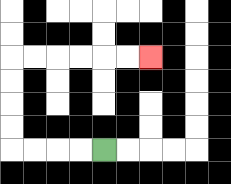{'start': '[4, 6]', 'end': '[6, 2]', 'path_directions': 'L,L,L,L,U,U,U,U,R,R,R,R,R,R', 'path_coordinates': '[[4, 6], [3, 6], [2, 6], [1, 6], [0, 6], [0, 5], [0, 4], [0, 3], [0, 2], [1, 2], [2, 2], [3, 2], [4, 2], [5, 2], [6, 2]]'}